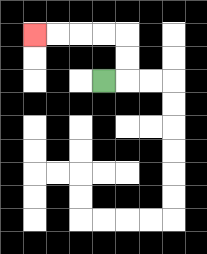{'start': '[4, 3]', 'end': '[1, 1]', 'path_directions': 'R,U,U,L,L,L,L', 'path_coordinates': '[[4, 3], [5, 3], [5, 2], [5, 1], [4, 1], [3, 1], [2, 1], [1, 1]]'}